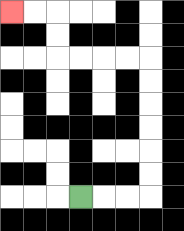{'start': '[3, 8]', 'end': '[0, 0]', 'path_directions': 'R,R,R,U,U,U,U,U,U,L,L,L,L,U,U,L,L', 'path_coordinates': '[[3, 8], [4, 8], [5, 8], [6, 8], [6, 7], [6, 6], [6, 5], [6, 4], [6, 3], [6, 2], [5, 2], [4, 2], [3, 2], [2, 2], [2, 1], [2, 0], [1, 0], [0, 0]]'}